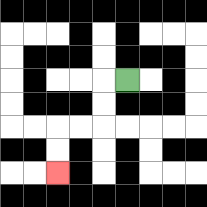{'start': '[5, 3]', 'end': '[2, 7]', 'path_directions': 'L,D,D,L,L,D,D', 'path_coordinates': '[[5, 3], [4, 3], [4, 4], [4, 5], [3, 5], [2, 5], [2, 6], [2, 7]]'}